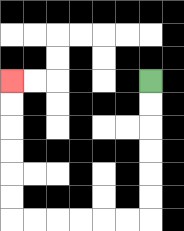{'start': '[6, 3]', 'end': '[0, 3]', 'path_directions': 'D,D,D,D,D,D,L,L,L,L,L,L,U,U,U,U,U,U', 'path_coordinates': '[[6, 3], [6, 4], [6, 5], [6, 6], [6, 7], [6, 8], [6, 9], [5, 9], [4, 9], [3, 9], [2, 9], [1, 9], [0, 9], [0, 8], [0, 7], [0, 6], [0, 5], [0, 4], [0, 3]]'}